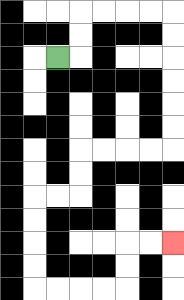{'start': '[2, 2]', 'end': '[7, 10]', 'path_directions': 'R,U,U,R,R,R,R,D,D,D,D,D,D,L,L,L,L,D,D,L,L,D,D,D,D,R,R,R,R,U,U,R,R', 'path_coordinates': '[[2, 2], [3, 2], [3, 1], [3, 0], [4, 0], [5, 0], [6, 0], [7, 0], [7, 1], [7, 2], [7, 3], [7, 4], [7, 5], [7, 6], [6, 6], [5, 6], [4, 6], [3, 6], [3, 7], [3, 8], [2, 8], [1, 8], [1, 9], [1, 10], [1, 11], [1, 12], [2, 12], [3, 12], [4, 12], [5, 12], [5, 11], [5, 10], [6, 10], [7, 10]]'}